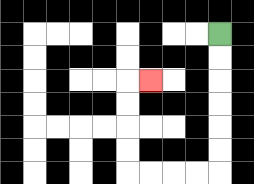{'start': '[9, 1]', 'end': '[6, 3]', 'path_directions': 'D,D,D,D,D,D,L,L,L,L,U,U,U,U,R', 'path_coordinates': '[[9, 1], [9, 2], [9, 3], [9, 4], [9, 5], [9, 6], [9, 7], [8, 7], [7, 7], [6, 7], [5, 7], [5, 6], [5, 5], [5, 4], [5, 3], [6, 3]]'}